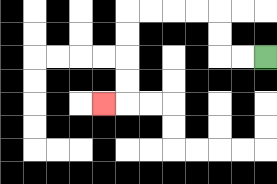{'start': '[11, 2]', 'end': '[4, 4]', 'path_directions': 'L,L,U,U,L,L,L,L,D,D,D,D,L', 'path_coordinates': '[[11, 2], [10, 2], [9, 2], [9, 1], [9, 0], [8, 0], [7, 0], [6, 0], [5, 0], [5, 1], [5, 2], [5, 3], [5, 4], [4, 4]]'}